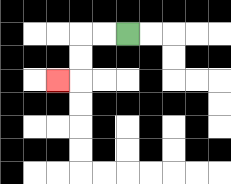{'start': '[5, 1]', 'end': '[2, 3]', 'path_directions': 'L,L,D,D,L', 'path_coordinates': '[[5, 1], [4, 1], [3, 1], [3, 2], [3, 3], [2, 3]]'}